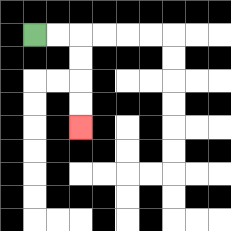{'start': '[1, 1]', 'end': '[3, 5]', 'path_directions': 'R,R,D,D,D,D', 'path_coordinates': '[[1, 1], [2, 1], [3, 1], [3, 2], [3, 3], [3, 4], [3, 5]]'}